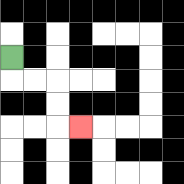{'start': '[0, 2]', 'end': '[3, 5]', 'path_directions': 'D,R,R,D,D,R', 'path_coordinates': '[[0, 2], [0, 3], [1, 3], [2, 3], [2, 4], [2, 5], [3, 5]]'}